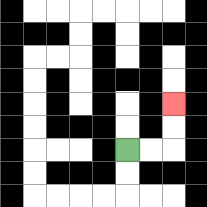{'start': '[5, 6]', 'end': '[7, 4]', 'path_directions': 'R,R,U,U', 'path_coordinates': '[[5, 6], [6, 6], [7, 6], [7, 5], [7, 4]]'}